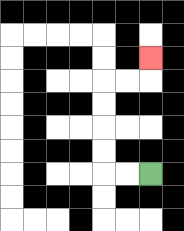{'start': '[6, 7]', 'end': '[6, 2]', 'path_directions': 'L,L,U,U,U,U,R,R,U', 'path_coordinates': '[[6, 7], [5, 7], [4, 7], [4, 6], [4, 5], [4, 4], [4, 3], [5, 3], [6, 3], [6, 2]]'}